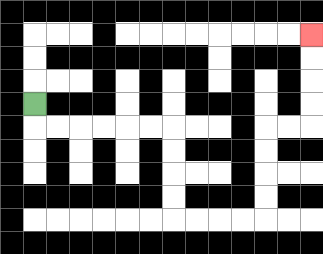{'start': '[1, 4]', 'end': '[13, 1]', 'path_directions': 'D,R,R,R,R,R,R,D,D,D,D,R,R,R,R,U,U,U,U,R,R,U,U,U,U', 'path_coordinates': '[[1, 4], [1, 5], [2, 5], [3, 5], [4, 5], [5, 5], [6, 5], [7, 5], [7, 6], [7, 7], [7, 8], [7, 9], [8, 9], [9, 9], [10, 9], [11, 9], [11, 8], [11, 7], [11, 6], [11, 5], [12, 5], [13, 5], [13, 4], [13, 3], [13, 2], [13, 1]]'}